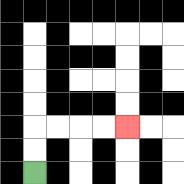{'start': '[1, 7]', 'end': '[5, 5]', 'path_directions': 'U,U,R,R,R,R', 'path_coordinates': '[[1, 7], [1, 6], [1, 5], [2, 5], [3, 5], [4, 5], [5, 5]]'}